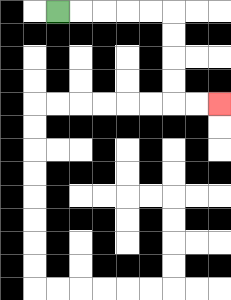{'start': '[2, 0]', 'end': '[9, 4]', 'path_directions': 'R,R,R,R,R,D,D,D,D,R,R', 'path_coordinates': '[[2, 0], [3, 0], [4, 0], [5, 0], [6, 0], [7, 0], [7, 1], [7, 2], [7, 3], [7, 4], [8, 4], [9, 4]]'}